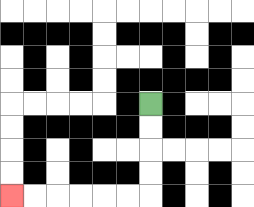{'start': '[6, 4]', 'end': '[0, 8]', 'path_directions': 'D,D,D,D,L,L,L,L,L,L', 'path_coordinates': '[[6, 4], [6, 5], [6, 6], [6, 7], [6, 8], [5, 8], [4, 8], [3, 8], [2, 8], [1, 8], [0, 8]]'}